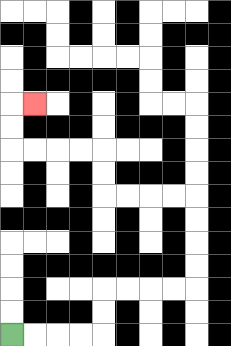{'start': '[0, 14]', 'end': '[1, 4]', 'path_directions': 'R,R,R,R,U,U,R,R,R,R,U,U,U,U,L,L,L,L,U,U,L,L,L,L,U,U,R', 'path_coordinates': '[[0, 14], [1, 14], [2, 14], [3, 14], [4, 14], [4, 13], [4, 12], [5, 12], [6, 12], [7, 12], [8, 12], [8, 11], [8, 10], [8, 9], [8, 8], [7, 8], [6, 8], [5, 8], [4, 8], [4, 7], [4, 6], [3, 6], [2, 6], [1, 6], [0, 6], [0, 5], [0, 4], [1, 4]]'}